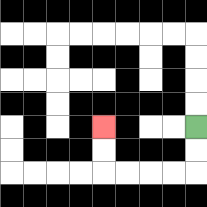{'start': '[8, 5]', 'end': '[4, 5]', 'path_directions': 'D,D,L,L,L,L,U,U', 'path_coordinates': '[[8, 5], [8, 6], [8, 7], [7, 7], [6, 7], [5, 7], [4, 7], [4, 6], [4, 5]]'}